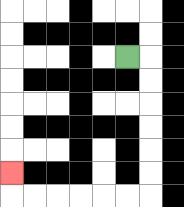{'start': '[5, 2]', 'end': '[0, 7]', 'path_directions': 'R,D,D,D,D,D,D,L,L,L,L,L,L,U', 'path_coordinates': '[[5, 2], [6, 2], [6, 3], [6, 4], [6, 5], [6, 6], [6, 7], [6, 8], [5, 8], [4, 8], [3, 8], [2, 8], [1, 8], [0, 8], [0, 7]]'}